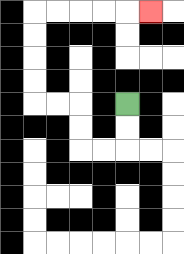{'start': '[5, 4]', 'end': '[6, 0]', 'path_directions': 'D,D,L,L,U,U,L,L,U,U,U,U,R,R,R,R,R', 'path_coordinates': '[[5, 4], [5, 5], [5, 6], [4, 6], [3, 6], [3, 5], [3, 4], [2, 4], [1, 4], [1, 3], [1, 2], [1, 1], [1, 0], [2, 0], [3, 0], [4, 0], [5, 0], [6, 0]]'}